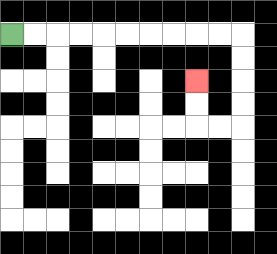{'start': '[0, 1]', 'end': '[8, 3]', 'path_directions': 'R,R,R,R,R,R,R,R,R,R,D,D,D,D,L,L,U,U', 'path_coordinates': '[[0, 1], [1, 1], [2, 1], [3, 1], [4, 1], [5, 1], [6, 1], [7, 1], [8, 1], [9, 1], [10, 1], [10, 2], [10, 3], [10, 4], [10, 5], [9, 5], [8, 5], [8, 4], [8, 3]]'}